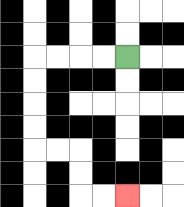{'start': '[5, 2]', 'end': '[5, 8]', 'path_directions': 'L,L,L,L,D,D,D,D,R,R,D,D,R,R', 'path_coordinates': '[[5, 2], [4, 2], [3, 2], [2, 2], [1, 2], [1, 3], [1, 4], [1, 5], [1, 6], [2, 6], [3, 6], [3, 7], [3, 8], [4, 8], [5, 8]]'}